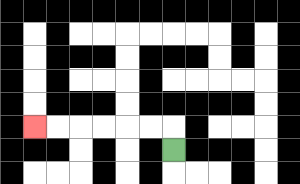{'start': '[7, 6]', 'end': '[1, 5]', 'path_directions': 'U,L,L,L,L,L,L', 'path_coordinates': '[[7, 6], [7, 5], [6, 5], [5, 5], [4, 5], [3, 5], [2, 5], [1, 5]]'}